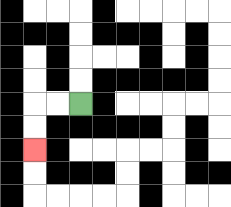{'start': '[3, 4]', 'end': '[1, 6]', 'path_directions': 'L,L,D,D', 'path_coordinates': '[[3, 4], [2, 4], [1, 4], [1, 5], [1, 6]]'}